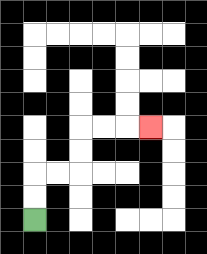{'start': '[1, 9]', 'end': '[6, 5]', 'path_directions': 'U,U,R,R,U,U,R,R,R', 'path_coordinates': '[[1, 9], [1, 8], [1, 7], [2, 7], [3, 7], [3, 6], [3, 5], [4, 5], [5, 5], [6, 5]]'}